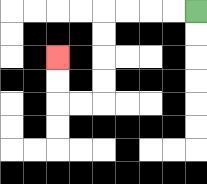{'start': '[8, 0]', 'end': '[2, 2]', 'path_directions': 'L,L,L,L,D,D,D,D,L,L,U,U', 'path_coordinates': '[[8, 0], [7, 0], [6, 0], [5, 0], [4, 0], [4, 1], [4, 2], [4, 3], [4, 4], [3, 4], [2, 4], [2, 3], [2, 2]]'}